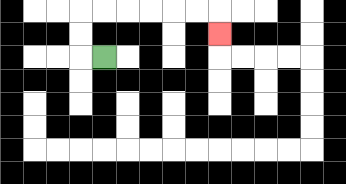{'start': '[4, 2]', 'end': '[9, 1]', 'path_directions': 'L,U,U,R,R,R,R,R,R,D', 'path_coordinates': '[[4, 2], [3, 2], [3, 1], [3, 0], [4, 0], [5, 0], [6, 0], [7, 0], [8, 0], [9, 0], [9, 1]]'}